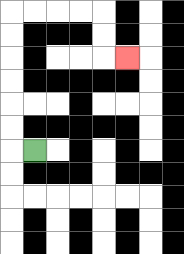{'start': '[1, 6]', 'end': '[5, 2]', 'path_directions': 'L,U,U,U,U,U,U,R,R,R,R,D,D,R', 'path_coordinates': '[[1, 6], [0, 6], [0, 5], [0, 4], [0, 3], [0, 2], [0, 1], [0, 0], [1, 0], [2, 0], [3, 0], [4, 0], [4, 1], [4, 2], [5, 2]]'}